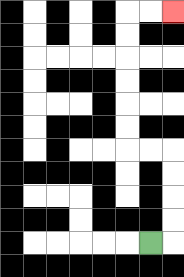{'start': '[6, 10]', 'end': '[7, 0]', 'path_directions': 'R,U,U,U,U,L,L,U,U,U,U,U,U,R,R', 'path_coordinates': '[[6, 10], [7, 10], [7, 9], [7, 8], [7, 7], [7, 6], [6, 6], [5, 6], [5, 5], [5, 4], [5, 3], [5, 2], [5, 1], [5, 0], [6, 0], [7, 0]]'}